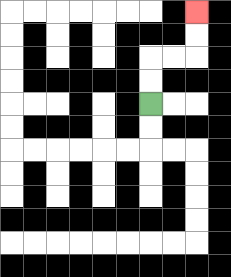{'start': '[6, 4]', 'end': '[8, 0]', 'path_directions': 'U,U,R,R,U,U', 'path_coordinates': '[[6, 4], [6, 3], [6, 2], [7, 2], [8, 2], [8, 1], [8, 0]]'}